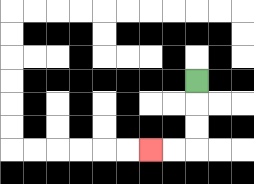{'start': '[8, 3]', 'end': '[6, 6]', 'path_directions': 'D,D,D,L,L', 'path_coordinates': '[[8, 3], [8, 4], [8, 5], [8, 6], [7, 6], [6, 6]]'}